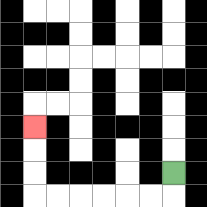{'start': '[7, 7]', 'end': '[1, 5]', 'path_directions': 'D,L,L,L,L,L,L,U,U,U', 'path_coordinates': '[[7, 7], [7, 8], [6, 8], [5, 8], [4, 8], [3, 8], [2, 8], [1, 8], [1, 7], [1, 6], [1, 5]]'}